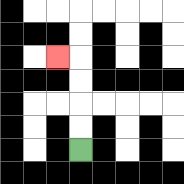{'start': '[3, 6]', 'end': '[2, 2]', 'path_directions': 'U,U,U,U,L', 'path_coordinates': '[[3, 6], [3, 5], [3, 4], [3, 3], [3, 2], [2, 2]]'}